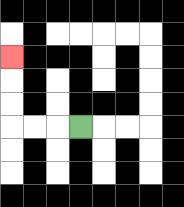{'start': '[3, 5]', 'end': '[0, 2]', 'path_directions': 'L,L,L,U,U,U', 'path_coordinates': '[[3, 5], [2, 5], [1, 5], [0, 5], [0, 4], [0, 3], [0, 2]]'}